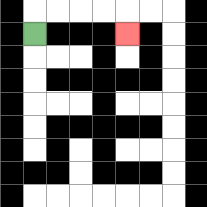{'start': '[1, 1]', 'end': '[5, 1]', 'path_directions': 'U,R,R,R,R,D', 'path_coordinates': '[[1, 1], [1, 0], [2, 0], [3, 0], [4, 0], [5, 0], [5, 1]]'}